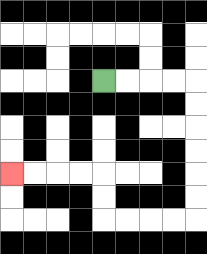{'start': '[4, 3]', 'end': '[0, 7]', 'path_directions': 'R,R,R,R,D,D,D,D,D,D,L,L,L,L,U,U,L,L,L,L', 'path_coordinates': '[[4, 3], [5, 3], [6, 3], [7, 3], [8, 3], [8, 4], [8, 5], [8, 6], [8, 7], [8, 8], [8, 9], [7, 9], [6, 9], [5, 9], [4, 9], [4, 8], [4, 7], [3, 7], [2, 7], [1, 7], [0, 7]]'}